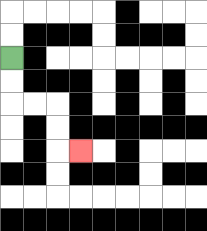{'start': '[0, 2]', 'end': '[3, 6]', 'path_directions': 'D,D,R,R,D,D,R', 'path_coordinates': '[[0, 2], [0, 3], [0, 4], [1, 4], [2, 4], [2, 5], [2, 6], [3, 6]]'}